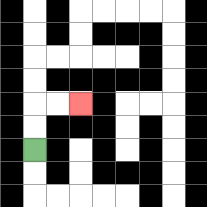{'start': '[1, 6]', 'end': '[3, 4]', 'path_directions': 'U,U,R,R', 'path_coordinates': '[[1, 6], [1, 5], [1, 4], [2, 4], [3, 4]]'}